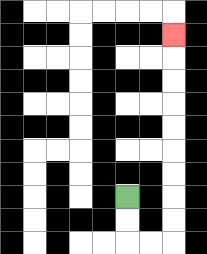{'start': '[5, 8]', 'end': '[7, 1]', 'path_directions': 'D,D,R,R,U,U,U,U,U,U,U,U,U', 'path_coordinates': '[[5, 8], [5, 9], [5, 10], [6, 10], [7, 10], [7, 9], [7, 8], [7, 7], [7, 6], [7, 5], [7, 4], [7, 3], [7, 2], [7, 1]]'}